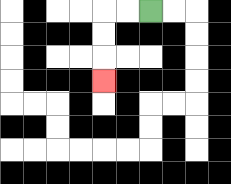{'start': '[6, 0]', 'end': '[4, 3]', 'path_directions': 'L,L,D,D,D', 'path_coordinates': '[[6, 0], [5, 0], [4, 0], [4, 1], [4, 2], [4, 3]]'}